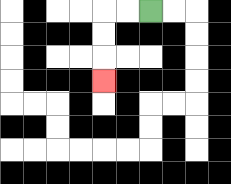{'start': '[6, 0]', 'end': '[4, 3]', 'path_directions': 'L,L,D,D,D', 'path_coordinates': '[[6, 0], [5, 0], [4, 0], [4, 1], [4, 2], [4, 3]]'}